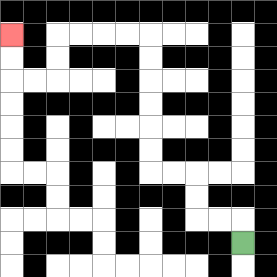{'start': '[10, 10]', 'end': '[0, 1]', 'path_directions': 'U,L,L,U,U,L,L,U,U,U,U,U,U,L,L,L,L,D,D,L,L,U,U', 'path_coordinates': '[[10, 10], [10, 9], [9, 9], [8, 9], [8, 8], [8, 7], [7, 7], [6, 7], [6, 6], [6, 5], [6, 4], [6, 3], [6, 2], [6, 1], [5, 1], [4, 1], [3, 1], [2, 1], [2, 2], [2, 3], [1, 3], [0, 3], [0, 2], [0, 1]]'}